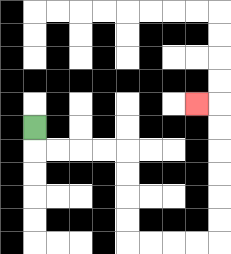{'start': '[1, 5]', 'end': '[8, 4]', 'path_directions': 'D,R,R,R,R,D,D,D,D,R,R,R,R,U,U,U,U,U,U,L', 'path_coordinates': '[[1, 5], [1, 6], [2, 6], [3, 6], [4, 6], [5, 6], [5, 7], [5, 8], [5, 9], [5, 10], [6, 10], [7, 10], [8, 10], [9, 10], [9, 9], [9, 8], [9, 7], [9, 6], [9, 5], [9, 4], [8, 4]]'}